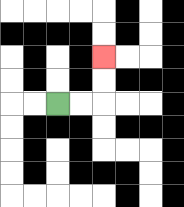{'start': '[2, 4]', 'end': '[4, 2]', 'path_directions': 'R,R,U,U', 'path_coordinates': '[[2, 4], [3, 4], [4, 4], [4, 3], [4, 2]]'}